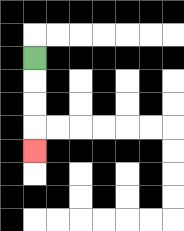{'start': '[1, 2]', 'end': '[1, 6]', 'path_directions': 'D,D,D,D', 'path_coordinates': '[[1, 2], [1, 3], [1, 4], [1, 5], [1, 6]]'}